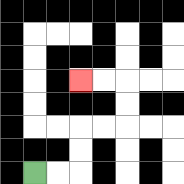{'start': '[1, 7]', 'end': '[3, 3]', 'path_directions': 'R,R,U,U,R,R,U,U,L,L', 'path_coordinates': '[[1, 7], [2, 7], [3, 7], [3, 6], [3, 5], [4, 5], [5, 5], [5, 4], [5, 3], [4, 3], [3, 3]]'}